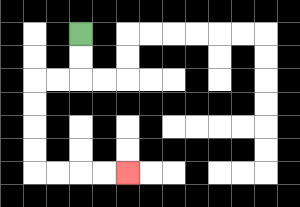{'start': '[3, 1]', 'end': '[5, 7]', 'path_directions': 'D,D,L,L,D,D,D,D,R,R,R,R', 'path_coordinates': '[[3, 1], [3, 2], [3, 3], [2, 3], [1, 3], [1, 4], [1, 5], [1, 6], [1, 7], [2, 7], [3, 7], [4, 7], [5, 7]]'}